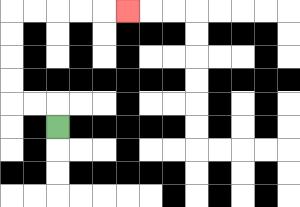{'start': '[2, 5]', 'end': '[5, 0]', 'path_directions': 'U,L,L,U,U,U,U,R,R,R,R,R', 'path_coordinates': '[[2, 5], [2, 4], [1, 4], [0, 4], [0, 3], [0, 2], [0, 1], [0, 0], [1, 0], [2, 0], [3, 0], [4, 0], [5, 0]]'}